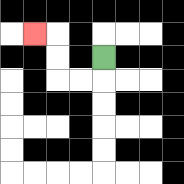{'start': '[4, 2]', 'end': '[1, 1]', 'path_directions': 'D,L,L,U,U,L', 'path_coordinates': '[[4, 2], [4, 3], [3, 3], [2, 3], [2, 2], [2, 1], [1, 1]]'}